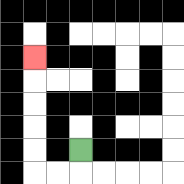{'start': '[3, 6]', 'end': '[1, 2]', 'path_directions': 'D,L,L,U,U,U,U,U', 'path_coordinates': '[[3, 6], [3, 7], [2, 7], [1, 7], [1, 6], [1, 5], [1, 4], [1, 3], [1, 2]]'}